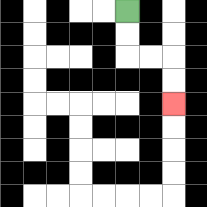{'start': '[5, 0]', 'end': '[7, 4]', 'path_directions': 'D,D,R,R,D,D', 'path_coordinates': '[[5, 0], [5, 1], [5, 2], [6, 2], [7, 2], [7, 3], [7, 4]]'}